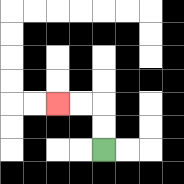{'start': '[4, 6]', 'end': '[2, 4]', 'path_directions': 'U,U,L,L', 'path_coordinates': '[[4, 6], [4, 5], [4, 4], [3, 4], [2, 4]]'}